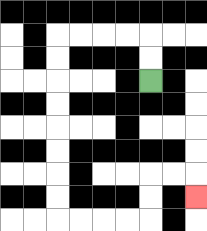{'start': '[6, 3]', 'end': '[8, 8]', 'path_directions': 'U,U,L,L,L,L,D,D,D,D,D,D,D,D,R,R,R,R,U,U,R,R,D', 'path_coordinates': '[[6, 3], [6, 2], [6, 1], [5, 1], [4, 1], [3, 1], [2, 1], [2, 2], [2, 3], [2, 4], [2, 5], [2, 6], [2, 7], [2, 8], [2, 9], [3, 9], [4, 9], [5, 9], [6, 9], [6, 8], [6, 7], [7, 7], [8, 7], [8, 8]]'}